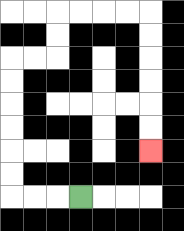{'start': '[3, 8]', 'end': '[6, 6]', 'path_directions': 'L,L,L,U,U,U,U,U,U,R,R,U,U,R,R,R,R,D,D,D,D,D,D', 'path_coordinates': '[[3, 8], [2, 8], [1, 8], [0, 8], [0, 7], [0, 6], [0, 5], [0, 4], [0, 3], [0, 2], [1, 2], [2, 2], [2, 1], [2, 0], [3, 0], [4, 0], [5, 0], [6, 0], [6, 1], [6, 2], [6, 3], [6, 4], [6, 5], [6, 6]]'}